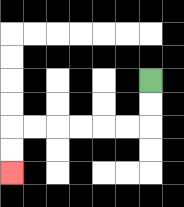{'start': '[6, 3]', 'end': '[0, 7]', 'path_directions': 'D,D,L,L,L,L,L,L,D,D', 'path_coordinates': '[[6, 3], [6, 4], [6, 5], [5, 5], [4, 5], [3, 5], [2, 5], [1, 5], [0, 5], [0, 6], [0, 7]]'}